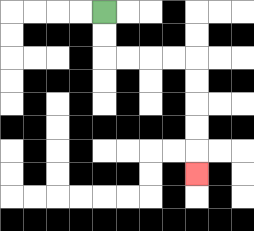{'start': '[4, 0]', 'end': '[8, 7]', 'path_directions': 'D,D,R,R,R,R,D,D,D,D,D', 'path_coordinates': '[[4, 0], [4, 1], [4, 2], [5, 2], [6, 2], [7, 2], [8, 2], [8, 3], [8, 4], [8, 5], [8, 6], [8, 7]]'}